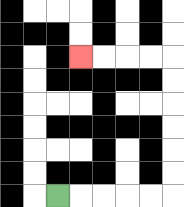{'start': '[2, 8]', 'end': '[3, 2]', 'path_directions': 'R,R,R,R,R,U,U,U,U,U,U,L,L,L,L', 'path_coordinates': '[[2, 8], [3, 8], [4, 8], [5, 8], [6, 8], [7, 8], [7, 7], [7, 6], [7, 5], [7, 4], [7, 3], [7, 2], [6, 2], [5, 2], [4, 2], [3, 2]]'}